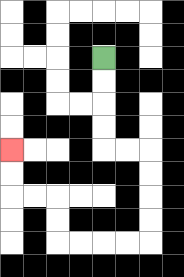{'start': '[4, 2]', 'end': '[0, 6]', 'path_directions': 'D,D,D,D,R,R,D,D,D,D,L,L,L,L,U,U,L,L,U,U', 'path_coordinates': '[[4, 2], [4, 3], [4, 4], [4, 5], [4, 6], [5, 6], [6, 6], [6, 7], [6, 8], [6, 9], [6, 10], [5, 10], [4, 10], [3, 10], [2, 10], [2, 9], [2, 8], [1, 8], [0, 8], [0, 7], [0, 6]]'}